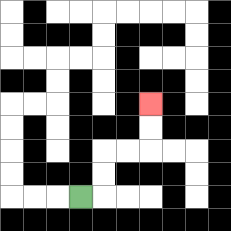{'start': '[3, 8]', 'end': '[6, 4]', 'path_directions': 'R,U,U,R,R,U,U', 'path_coordinates': '[[3, 8], [4, 8], [4, 7], [4, 6], [5, 6], [6, 6], [6, 5], [6, 4]]'}